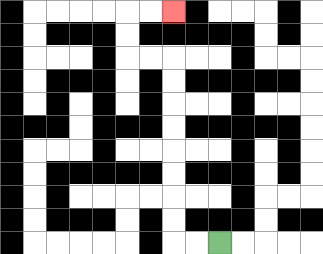{'start': '[9, 10]', 'end': '[7, 0]', 'path_directions': 'L,L,U,U,U,U,U,U,U,U,L,L,U,U,R,R', 'path_coordinates': '[[9, 10], [8, 10], [7, 10], [7, 9], [7, 8], [7, 7], [7, 6], [7, 5], [7, 4], [7, 3], [7, 2], [6, 2], [5, 2], [5, 1], [5, 0], [6, 0], [7, 0]]'}